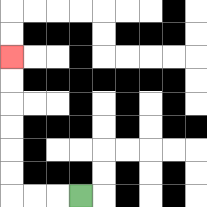{'start': '[3, 8]', 'end': '[0, 2]', 'path_directions': 'L,L,L,U,U,U,U,U,U', 'path_coordinates': '[[3, 8], [2, 8], [1, 8], [0, 8], [0, 7], [0, 6], [0, 5], [0, 4], [0, 3], [0, 2]]'}